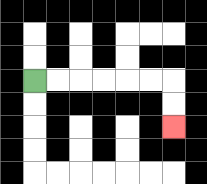{'start': '[1, 3]', 'end': '[7, 5]', 'path_directions': 'R,R,R,R,R,R,D,D', 'path_coordinates': '[[1, 3], [2, 3], [3, 3], [4, 3], [5, 3], [6, 3], [7, 3], [7, 4], [7, 5]]'}